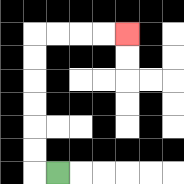{'start': '[2, 7]', 'end': '[5, 1]', 'path_directions': 'L,U,U,U,U,U,U,R,R,R,R', 'path_coordinates': '[[2, 7], [1, 7], [1, 6], [1, 5], [1, 4], [1, 3], [1, 2], [1, 1], [2, 1], [3, 1], [4, 1], [5, 1]]'}